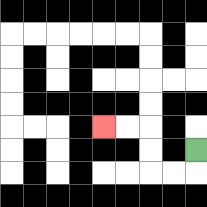{'start': '[8, 6]', 'end': '[4, 5]', 'path_directions': 'D,L,L,U,U,L,L', 'path_coordinates': '[[8, 6], [8, 7], [7, 7], [6, 7], [6, 6], [6, 5], [5, 5], [4, 5]]'}